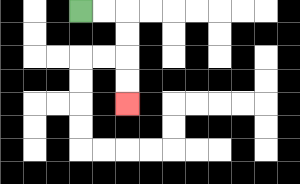{'start': '[3, 0]', 'end': '[5, 4]', 'path_directions': 'R,R,D,D,D,D', 'path_coordinates': '[[3, 0], [4, 0], [5, 0], [5, 1], [5, 2], [5, 3], [5, 4]]'}